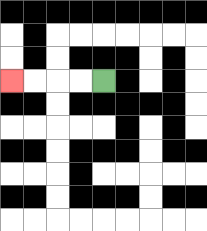{'start': '[4, 3]', 'end': '[0, 3]', 'path_directions': 'L,L,L,L', 'path_coordinates': '[[4, 3], [3, 3], [2, 3], [1, 3], [0, 3]]'}